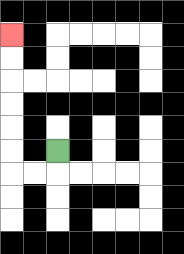{'start': '[2, 6]', 'end': '[0, 1]', 'path_directions': 'D,L,L,U,U,U,U,U,U', 'path_coordinates': '[[2, 6], [2, 7], [1, 7], [0, 7], [0, 6], [0, 5], [0, 4], [0, 3], [0, 2], [0, 1]]'}